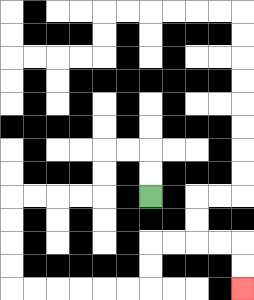{'start': '[6, 8]', 'end': '[10, 12]', 'path_directions': 'U,U,L,L,D,D,L,L,L,L,D,D,D,D,R,R,R,R,R,R,U,U,R,R,R,R,D,D', 'path_coordinates': '[[6, 8], [6, 7], [6, 6], [5, 6], [4, 6], [4, 7], [4, 8], [3, 8], [2, 8], [1, 8], [0, 8], [0, 9], [0, 10], [0, 11], [0, 12], [1, 12], [2, 12], [3, 12], [4, 12], [5, 12], [6, 12], [6, 11], [6, 10], [7, 10], [8, 10], [9, 10], [10, 10], [10, 11], [10, 12]]'}